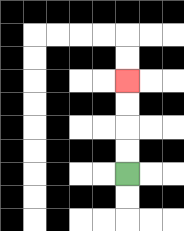{'start': '[5, 7]', 'end': '[5, 3]', 'path_directions': 'U,U,U,U', 'path_coordinates': '[[5, 7], [5, 6], [5, 5], [5, 4], [5, 3]]'}